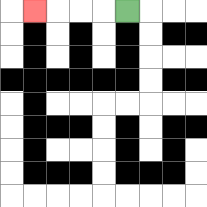{'start': '[5, 0]', 'end': '[1, 0]', 'path_directions': 'L,L,L,L', 'path_coordinates': '[[5, 0], [4, 0], [3, 0], [2, 0], [1, 0]]'}